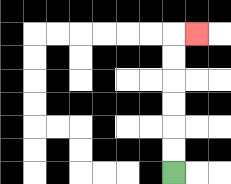{'start': '[7, 7]', 'end': '[8, 1]', 'path_directions': 'U,U,U,U,U,U,R', 'path_coordinates': '[[7, 7], [7, 6], [7, 5], [7, 4], [7, 3], [7, 2], [7, 1], [8, 1]]'}